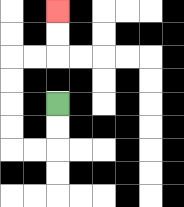{'start': '[2, 4]', 'end': '[2, 0]', 'path_directions': 'D,D,L,L,U,U,U,U,R,R,U,U', 'path_coordinates': '[[2, 4], [2, 5], [2, 6], [1, 6], [0, 6], [0, 5], [0, 4], [0, 3], [0, 2], [1, 2], [2, 2], [2, 1], [2, 0]]'}